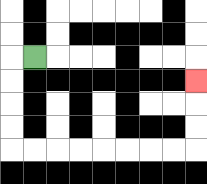{'start': '[1, 2]', 'end': '[8, 3]', 'path_directions': 'L,D,D,D,D,R,R,R,R,R,R,R,R,U,U,U', 'path_coordinates': '[[1, 2], [0, 2], [0, 3], [0, 4], [0, 5], [0, 6], [1, 6], [2, 6], [3, 6], [4, 6], [5, 6], [6, 6], [7, 6], [8, 6], [8, 5], [8, 4], [8, 3]]'}